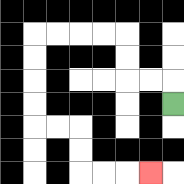{'start': '[7, 4]', 'end': '[6, 7]', 'path_directions': 'U,L,L,U,U,L,L,L,L,D,D,D,D,R,R,D,D,R,R,R', 'path_coordinates': '[[7, 4], [7, 3], [6, 3], [5, 3], [5, 2], [5, 1], [4, 1], [3, 1], [2, 1], [1, 1], [1, 2], [1, 3], [1, 4], [1, 5], [2, 5], [3, 5], [3, 6], [3, 7], [4, 7], [5, 7], [6, 7]]'}